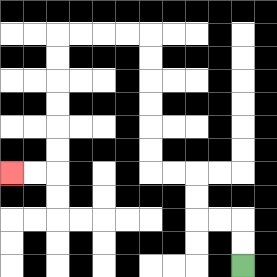{'start': '[10, 11]', 'end': '[0, 7]', 'path_directions': 'U,U,L,L,U,U,L,L,U,U,U,U,U,U,L,L,L,L,D,D,D,D,D,D,L,L', 'path_coordinates': '[[10, 11], [10, 10], [10, 9], [9, 9], [8, 9], [8, 8], [8, 7], [7, 7], [6, 7], [6, 6], [6, 5], [6, 4], [6, 3], [6, 2], [6, 1], [5, 1], [4, 1], [3, 1], [2, 1], [2, 2], [2, 3], [2, 4], [2, 5], [2, 6], [2, 7], [1, 7], [0, 7]]'}